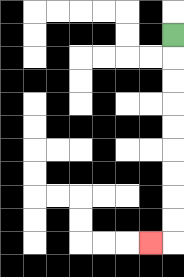{'start': '[7, 1]', 'end': '[6, 10]', 'path_directions': 'D,D,D,D,D,D,D,D,D,L', 'path_coordinates': '[[7, 1], [7, 2], [7, 3], [7, 4], [7, 5], [7, 6], [7, 7], [7, 8], [7, 9], [7, 10], [6, 10]]'}